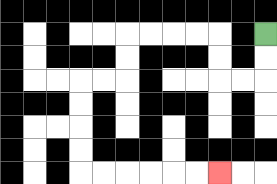{'start': '[11, 1]', 'end': '[9, 7]', 'path_directions': 'D,D,L,L,U,U,L,L,L,L,D,D,L,L,D,D,D,D,R,R,R,R,R,R', 'path_coordinates': '[[11, 1], [11, 2], [11, 3], [10, 3], [9, 3], [9, 2], [9, 1], [8, 1], [7, 1], [6, 1], [5, 1], [5, 2], [5, 3], [4, 3], [3, 3], [3, 4], [3, 5], [3, 6], [3, 7], [4, 7], [5, 7], [6, 7], [7, 7], [8, 7], [9, 7]]'}